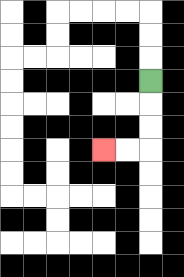{'start': '[6, 3]', 'end': '[4, 6]', 'path_directions': 'D,D,D,L,L', 'path_coordinates': '[[6, 3], [6, 4], [6, 5], [6, 6], [5, 6], [4, 6]]'}